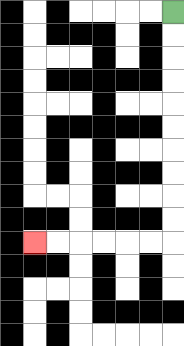{'start': '[7, 0]', 'end': '[1, 10]', 'path_directions': 'D,D,D,D,D,D,D,D,D,D,L,L,L,L,L,L', 'path_coordinates': '[[7, 0], [7, 1], [7, 2], [7, 3], [7, 4], [7, 5], [7, 6], [7, 7], [7, 8], [7, 9], [7, 10], [6, 10], [5, 10], [4, 10], [3, 10], [2, 10], [1, 10]]'}